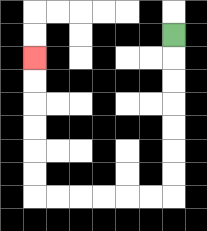{'start': '[7, 1]', 'end': '[1, 2]', 'path_directions': 'D,D,D,D,D,D,D,L,L,L,L,L,L,U,U,U,U,U,U', 'path_coordinates': '[[7, 1], [7, 2], [7, 3], [7, 4], [7, 5], [7, 6], [7, 7], [7, 8], [6, 8], [5, 8], [4, 8], [3, 8], [2, 8], [1, 8], [1, 7], [1, 6], [1, 5], [1, 4], [1, 3], [1, 2]]'}